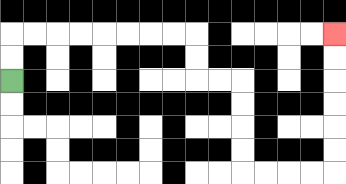{'start': '[0, 3]', 'end': '[14, 1]', 'path_directions': 'U,U,R,R,R,R,R,R,R,R,D,D,R,R,D,D,D,D,R,R,R,R,U,U,U,U,U,U', 'path_coordinates': '[[0, 3], [0, 2], [0, 1], [1, 1], [2, 1], [3, 1], [4, 1], [5, 1], [6, 1], [7, 1], [8, 1], [8, 2], [8, 3], [9, 3], [10, 3], [10, 4], [10, 5], [10, 6], [10, 7], [11, 7], [12, 7], [13, 7], [14, 7], [14, 6], [14, 5], [14, 4], [14, 3], [14, 2], [14, 1]]'}